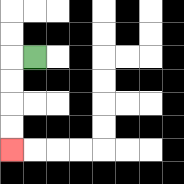{'start': '[1, 2]', 'end': '[0, 6]', 'path_directions': 'L,D,D,D,D', 'path_coordinates': '[[1, 2], [0, 2], [0, 3], [0, 4], [0, 5], [0, 6]]'}